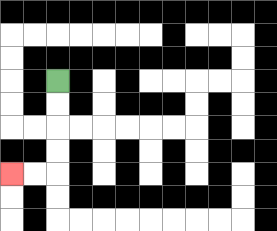{'start': '[2, 3]', 'end': '[0, 7]', 'path_directions': 'D,D,D,D,L,L', 'path_coordinates': '[[2, 3], [2, 4], [2, 5], [2, 6], [2, 7], [1, 7], [0, 7]]'}